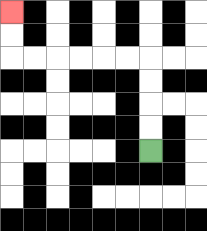{'start': '[6, 6]', 'end': '[0, 0]', 'path_directions': 'U,U,U,U,L,L,L,L,L,L,U,U', 'path_coordinates': '[[6, 6], [6, 5], [6, 4], [6, 3], [6, 2], [5, 2], [4, 2], [3, 2], [2, 2], [1, 2], [0, 2], [0, 1], [0, 0]]'}